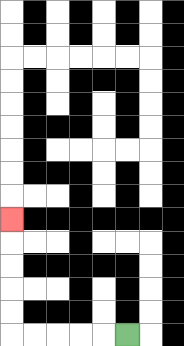{'start': '[5, 14]', 'end': '[0, 9]', 'path_directions': 'L,L,L,L,L,U,U,U,U,U', 'path_coordinates': '[[5, 14], [4, 14], [3, 14], [2, 14], [1, 14], [0, 14], [0, 13], [0, 12], [0, 11], [0, 10], [0, 9]]'}